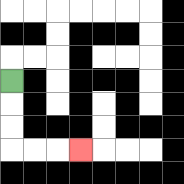{'start': '[0, 3]', 'end': '[3, 6]', 'path_directions': 'D,D,D,R,R,R', 'path_coordinates': '[[0, 3], [0, 4], [0, 5], [0, 6], [1, 6], [2, 6], [3, 6]]'}